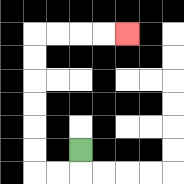{'start': '[3, 6]', 'end': '[5, 1]', 'path_directions': 'D,L,L,U,U,U,U,U,U,R,R,R,R', 'path_coordinates': '[[3, 6], [3, 7], [2, 7], [1, 7], [1, 6], [1, 5], [1, 4], [1, 3], [1, 2], [1, 1], [2, 1], [3, 1], [4, 1], [5, 1]]'}